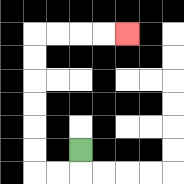{'start': '[3, 6]', 'end': '[5, 1]', 'path_directions': 'D,L,L,U,U,U,U,U,U,R,R,R,R', 'path_coordinates': '[[3, 6], [3, 7], [2, 7], [1, 7], [1, 6], [1, 5], [1, 4], [1, 3], [1, 2], [1, 1], [2, 1], [3, 1], [4, 1], [5, 1]]'}